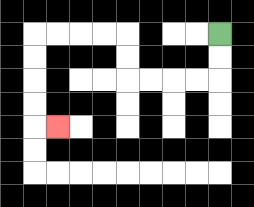{'start': '[9, 1]', 'end': '[2, 5]', 'path_directions': 'D,D,L,L,L,L,U,U,L,L,L,L,D,D,D,D,R', 'path_coordinates': '[[9, 1], [9, 2], [9, 3], [8, 3], [7, 3], [6, 3], [5, 3], [5, 2], [5, 1], [4, 1], [3, 1], [2, 1], [1, 1], [1, 2], [1, 3], [1, 4], [1, 5], [2, 5]]'}